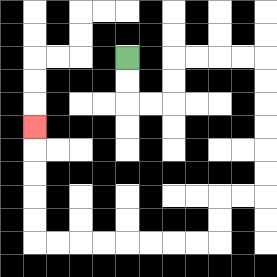{'start': '[5, 2]', 'end': '[1, 5]', 'path_directions': 'D,D,R,R,U,U,R,R,R,R,D,D,D,D,D,D,L,L,D,D,L,L,L,L,L,L,L,L,U,U,U,U,U', 'path_coordinates': '[[5, 2], [5, 3], [5, 4], [6, 4], [7, 4], [7, 3], [7, 2], [8, 2], [9, 2], [10, 2], [11, 2], [11, 3], [11, 4], [11, 5], [11, 6], [11, 7], [11, 8], [10, 8], [9, 8], [9, 9], [9, 10], [8, 10], [7, 10], [6, 10], [5, 10], [4, 10], [3, 10], [2, 10], [1, 10], [1, 9], [1, 8], [1, 7], [1, 6], [1, 5]]'}